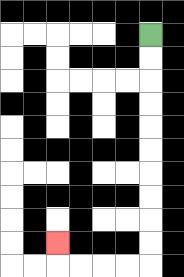{'start': '[6, 1]', 'end': '[2, 10]', 'path_directions': 'D,D,D,D,D,D,D,D,D,D,L,L,L,L,U', 'path_coordinates': '[[6, 1], [6, 2], [6, 3], [6, 4], [6, 5], [6, 6], [6, 7], [6, 8], [6, 9], [6, 10], [6, 11], [5, 11], [4, 11], [3, 11], [2, 11], [2, 10]]'}